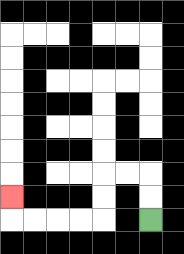{'start': '[6, 9]', 'end': '[0, 8]', 'path_directions': 'U,U,L,L,D,D,L,L,L,L,U', 'path_coordinates': '[[6, 9], [6, 8], [6, 7], [5, 7], [4, 7], [4, 8], [4, 9], [3, 9], [2, 9], [1, 9], [0, 9], [0, 8]]'}